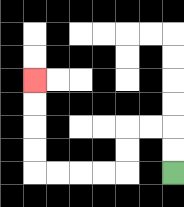{'start': '[7, 7]', 'end': '[1, 3]', 'path_directions': 'U,U,L,L,D,D,L,L,L,L,U,U,U,U', 'path_coordinates': '[[7, 7], [7, 6], [7, 5], [6, 5], [5, 5], [5, 6], [5, 7], [4, 7], [3, 7], [2, 7], [1, 7], [1, 6], [1, 5], [1, 4], [1, 3]]'}